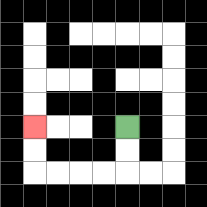{'start': '[5, 5]', 'end': '[1, 5]', 'path_directions': 'D,D,L,L,L,L,U,U', 'path_coordinates': '[[5, 5], [5, 6], [5, 7], [4, 7], [3, 7], [2, 7], [1, 7], [1, 6], [1, 5]]'}